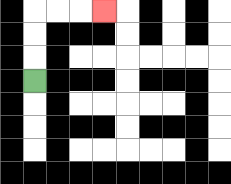{'start': '[1, 3]', 'end': '[4, 0]', 'path_directions': 'U,U,U,R,R,R', 'path_coordinates': '[[1, 3], [1, 2], [1, 1], [1, 0], [2, 0], [3, 0], [4, 0]]'}